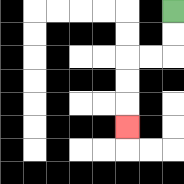{'start': '[7, 0]', 'end': '[5, 5]', 'path_directions': 'D,D,L,L,D,D,D', 'path_coordinates': '[[7, 0], [7, 1], [7, 2], [6, 2], [5, 2], [5, 3], [5, 4], [5, 5]]'}